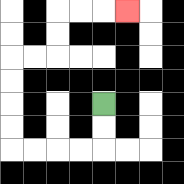{'start': '[4, 4]', 'end': '[5, 0]', 'path_directions': 'D,D,L,L,L,L,U,U,U,U,R,R,U,U,R,R,R', 'path_coordinates': '[[4, 4], [4, 5], [4, 6], [3, 6], [2, 6], [1, 6], [0, 6], [0, 5], [0, 4], [0, 3], [0, 2], [1, 2], [2, 2], [2, 1], [2, 0], [3, 0], [4, 0], [5, 0]]'}